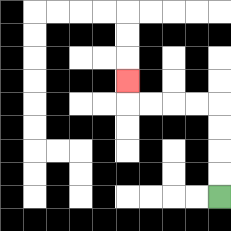{'start': '[9, 8]', 'end': '[5, 3]', 'path_directions': 'U,U,U,U,L,L,L,L,U', 'path_coordinates': '[[9, 8], [9, 7], [9, 6], [9, 5], [9, 4], [8, 4], [7, 4], [6, 4], [5, 4], [5, 3]]'}